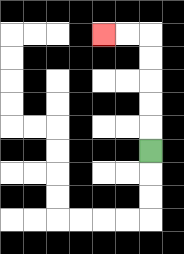{'start': '[6, 6]', 'end': '[4, 1]', 'path_directions': 'U,U,U,U,U,L,L', 'path_coordinates': '[[6, 6], [6, 5], [6, 4], [6, 3], [6, 2], [6, 1], [5, 1], [4, 1]]'}